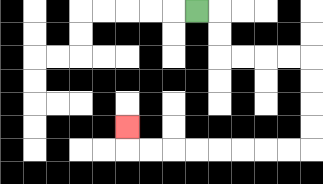{'start': '[8, 0]', 'end': '[5, 5]', 'path_directions': 'R,D,D,R,R,R,R,D,D,D,D,L,L,L,L,L,L,L,L,U', 'path_coordinates': '[[8, 0], [9, 0], [9, 1], [9, 2], [10, 2], [11, 2], [12, 2], [13, 2], [13, 3], [13, 4], [13, 5], [13, 6], [12, 6], [11, 6], [10, 6], [9, 6], [8, 6], [7, 6], [6, 6], [5, 6], [5, 5]]'}